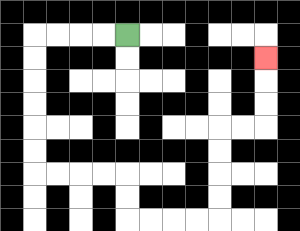{'start': '[5, 1]', 'end': '[11, 2]', 'path_directions': 'L,L,L,L,D,D,D,D,D,D,R,R,R,R,D,D,R,R,R,R,U,U,U,U,R,R,U,U,U', 'path_coordinates': '[[5, 1], [4, 1], [3, 1], [2, 1], [1, 1], [1, 2], [1, 3], [1, 4], [1, 5], [1, 6], [1, 7], [2, 7], [3, 7], [4, 7], [5, 7], [5, 8], [5, 9], [6, 9], [7, 9], [8, 9], [9, 9], [9, 8], [9, 7], [9, 6], [9, 5], [10, 5], [11, 5], [11, 4], [11, 3], [11, 2]]'}